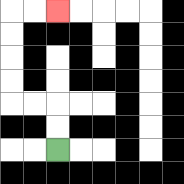{'start': '[2, 6]', 'end': '[2, 0]', 'path_directions': 'U,U,L,L,U,U,U,U,R,R', 'path_coordinates': '[[2, 6], [2, 5], [2, 4], [1, 4], [0, 4], [0, 3], [0, 2], [0, 1], [0, 0], [1, 0], [2, 0]]'}